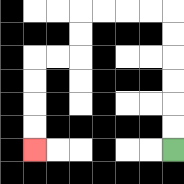{'start': '[7, 6]', 'end': '[1, 6]', 'path_directions': 'U,U,U,U,U,U,L,L,L,L,D,D,L,L,D,D,D,D', 'path_coordinates': '[[7, 6], [7, 5], [7, 4], [7, 3], [7, 2], [7, 1], [7, 0], [6, 0], [5, 0], [4, 0], [3, 0], [3, 1], [3, 2], [2, 2], [1, 2], [1, 3], [1, 4], [1, 5], [1, 6]]'}